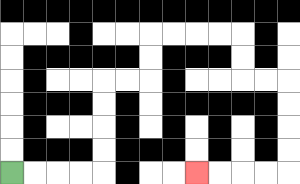{'start': '[0, 7]', 'end': '[8, 7]', 'path_directions': 'R,R,R,R,U,U,U,U,R,R,U,U,R,R,R,R,D,D,R,R,D,D,D,D,L,L,L,L', 'path_coordinates': '[[0, 7], [1, 7], [2, 7], [3, 7], [4, 7], [4, 6], [4, 5], [4, 4], [4, 3], [5, 3], [6, 3], [6, 2], [6, 1], [7, 1], [8, 1], [9, 1], [10, 1], [10, 2], [10, 3], [11, 3], [12, 3], [12, 4], [12, 5], [12, 6], [12, 7], [11, 7], [10, 7], [9, 7], [8, 7]]'}